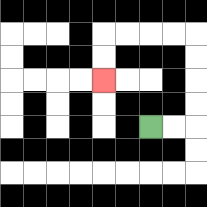{'start': '[6, 5]', 'end': '[4, 3]', 'path_directions': 'R,R,U,U,U,U,L,L,L,L,D,D', 'path_coordinates': '[[6, 5], [7, 5], [8, 5], [8, 4], [8, 3], [8, 2], [8, 1], [7, 1], [6, 1], [5, 1], [4, 1], [4, 2], [4, 3]]'}